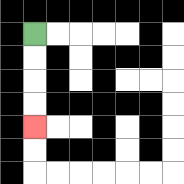{'start': '[1, 1]', 'end': '[1, 5]', 'path_directions': 'D,D,D,D', 'path_coordinates': '[[1, 1], [1, 2], [1, 3], [1, 4], [1, 5]]'}